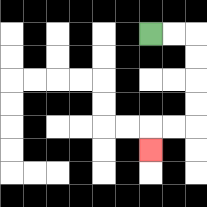{'start': '[6, 1]', 'end': '[6, 6]', 'path_directions': 'R,R,D,D,D,D,L,L,D', 'path_coordinates': '[[6, 1], [7, 1], [8, 1], [8, 2], [8, 3], [8, 4], [8, 5], [7, 5], [6, 5], [6, 6]]'}